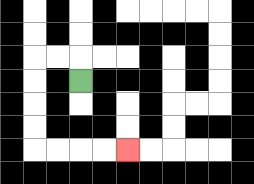{'start': '[3, 3]', 'end': '[5, 6]', 'path_directions': 'U,L,L,D,D,D,D,R,R,R,R', 'path_coordinates': '[[3, 3], [3, 2], [2, 2], [1, 2], [1, 3], [1, 4], [1, 5], [1, 6], [2, 6], [3, 6], [4, 6], [5, 6]]'}